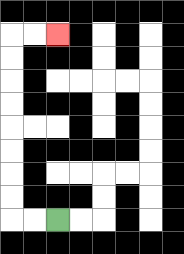{'start': '[2, 9]', 'end': '[2, 1]', 'path_directions': 'L,L,U,U,U,U,U,U,U,U,R,R', 'path_coordinates': '[[2, 9], [1, 9], [0, 9], [0, 8], [0, 7], [0, 6], [0, 5], [0, 4], [0, 3], [0, 2], [0, 1], [1, 1], [2, 1]]'}